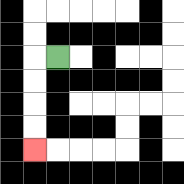{'start': '[2, 2]', 'end': '[1, 6]', 'path_directions': 'L,D,D,D,D', 'path_coordinates': '[[2, 2], [1, 2], [1, 3], [1, 4], [1, 5], [1, 6]]'}